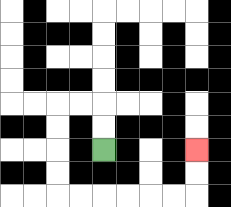{'start': '[4, 6]', 'end': '[8, 6]', 'path_directions': 'U,U,L,L,D,D,D,D,R,R,R,R,R,R,U,U', 'path_coordinates': '[[4, 6], [4, 5], [4, 4], [3, 4], [2, 4], [2, 5], [2, 6], [2, 7], [2, 8], [3, 8], [4, 8], [5, 8], [6, 8], [7, 8], [8, 8], [8, 7], [8, 6]]'}